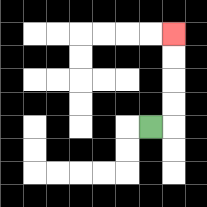{'start': '[6, 5]', 'end': '[7, 1]', 'path_directions': 'R,U,U,U,U', 'path_coordinates': '[[6, 5], [7, 5], [7, 4], [7, 3], [7, 2], [7, 1]]'}